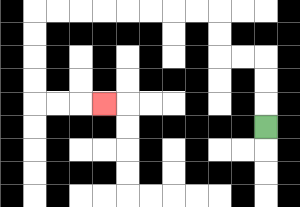{'start': '[11, 5]', 'end': '[4, 4]', 'path_directions': 'U,U,U,L,L,U,U,L,L,L,L,L,L,L,L,D,D,D,D,R,R,R', 'path_coordinates': '[[11, 5], [11, 4], [11, 3], [11, 2], [10, 2], [9, 2], [9, 1], [9, 0], [8, 0], [7, 0], [6, 0], [5, 0], [4, 0], [3, 0], [2, 0], [1, 0], [1, 1], [1, 2], [1, 3], [1, 4], [2, 4], [3, 4], [4, 4]]'}